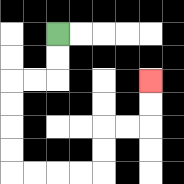{'start': '[2, 1]', 'end': '[6, 3]', 'path_directions': 'D,D,L,L,D,D,D,D,R,R,R,R,U,U,R,R,U,U', 'path_coordinates': '[[2, 1], [2, 2], [2, 3], [1, 3], [0, 3], [0, 4], [0, 5], [0, 6], [0, 7], [1, 7], [2, 7], [3, 7], [4, 7], [4, 6], [4, 5], [5, 5], [6, 5], [6, 4], [6, 3]]'}